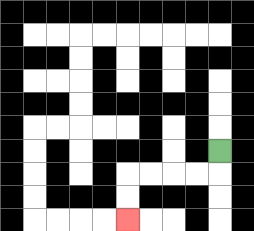{'start': '[9, 6]', 'end': '[5, 9]', 'path_directions': 'D,L,L,L,L,D,D', 'path_coordinates': '[[9, 6], [9, 7], [8, 7], [7, 7], [6, 7], [5, 7], [5, 8], [5, 9]]'}